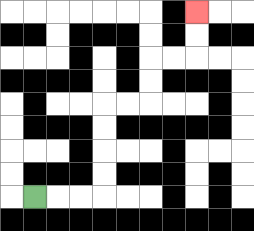{'start': '[1, 8]', 'end': '[8, 0]', 'path_directions': 'R,R,R,U,U,U,U,R,R,U,U,R,R,U,U', 'path_coordinates': '[[1, 8], [2, 8], [3, 8], [4, 8], [4, 7], [4, 6], [4, 5], [4, 4], [5, 4], [6, 4], [6, 3], [6, 2], [7, 2], [8, 2], [8, 1], [8, 0]]'}